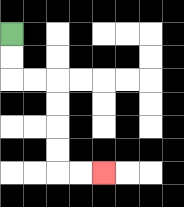{'start': '[0, 1]', 'end': '[4, 7]', 'path_directions': 'D,D,R,R,D,D,D,D,R,R', 'path_coordinates': '[[0, 1], [0, 2], [0, 3], [1, 3], [2, 3], [2, 4], [2, 5], [2, 6], [2, 7], [3, 7], [4, 7]]'}